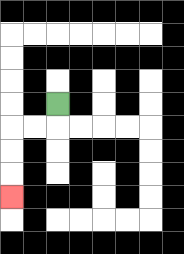{'start': '[2, 4]', 'end': '[0, 8]', 'path_directions': 'D,L,L,D,D,D', 'path_coordinates': '[[2, 4], [2, 5], [1, 5], [0, 5], [0, 6], [0, 7], [0, 8]]'}